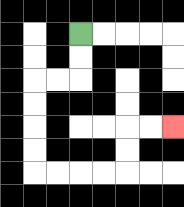{'start': '[3, 1]', 'end': '[7, 5]', 'path_directions': 'D,D,L,L,D,D,D,D,R,R,R,R,U,U,R,R', 'path_coordinates': '[[3, 1], [3, 2], [3, 3], [2, 3], [1, 3], [1, 4], [1, 5], [1, 6], [1, 7], [2, 7], [3, 7], [4, 7], [5, 7], [5, 6], [5, 5], [6, 5], [7, 5]]'}